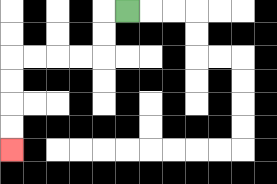{'start': '[5, 0]', 'end': '[0, 6]', 'path_directions': 'L,D,D,L,L,L,L,D,D,D,D', 'path_coordinates': '[[5, 0], [4, 0], [4, 1], [4, 2], [3, 2], [2, 2], [1, 2], [0, 2], [0, 3], [0, 4], [0, 5], [0, 6]]'}